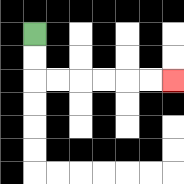{'start': '[1, 1]', 'end': '[7, 3]', 'path_directions': 'D,D,R,R,R,R,R,R', 'path_coordinates': '[[1, 1], [1, 2], [1, 3], [2, 3], [3, 3], [4, 3], [5, 3], [6, 3], [7, 3]]'}